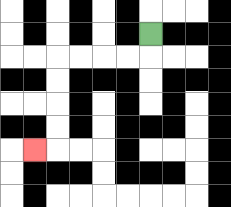{'start': '[6, 1]', 'end': '[1, 6]', 'path_directions': 'D,L,L,L,L,D,D,D,D,L', 'path_coordinates': '[[6, 1], [6, 2], [5, 2], [4, 2], [3, 2], [2, 2], [2, 3], [2, 4], [2, 5], [2, 6], [1, 6]]'}